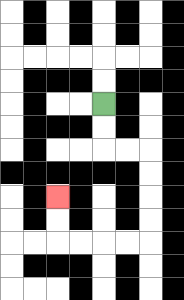{'start': '[4, 4]', 'end': '[2, 8]', 'path_directions': 'D,D,R,R,D,D,D,D,L,L,L,L,U,U', 'path_coordinates': '[[4, 4], [4, 5], [4, 6], [5, 6], [6, 6], [6, 7], [6, 8], [6, 9], [6, 10], [5, 10], [4, 10], [3, 10], [2, 10], [2, 9], [2, 8]]'}